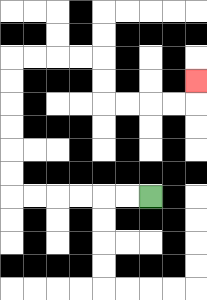{'start': '[6, 8]', 'end': '[8, 3]', 'path_directions': 'L,L,L,L,L,L,U,U,U,U,U,U,R,R,R,R,D,D,R,R,R,R,U', 'path_coordinates': '[[6, 8], [5, 8], [4, 8], [3, 8], [2, 8], [1, 8], [0, 8], [0, 7], [0, 6], [0, 5], [0, 4], [0, 3], [0, 2], [1, 2], [2, 2], [3, 2], [4, 2], [4, 3], [4, 4], [5, 4], [6, 4], [7, 4], [8, 4], [8, 3]]'}